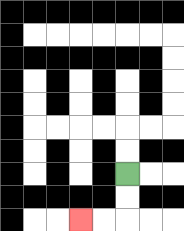{'start': '[5, 7]', 'end': '[3, 9]', 'path_directions': 'D,D,L,L', 'path_coordinates': '[[5, 7], [5, 8], [5, 9], [4, 9], [3, 9]]'}